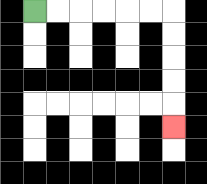{'start': '[1, 0]', 'end': '[7, 5]', 'path_directions': 'R,R,R,R,R,R,D,D,D,D,D', 'path_coordinates': '[[1, 0], [2, 0], [3, 0], [4, 0], [5, 0], [6, 0], [7, 0], [7, 1], [7, 2], [7, 3], [7, 4], [7, 5]]'}